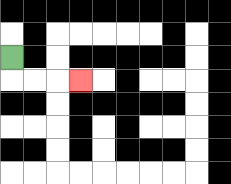{'start': '[0, 2]', 'end': '[3, 3]', 'path_directions': 'D,R,R,R', 'path_coordinates': '[[0, 2], [0, 3], [1, 3], [2, 3], [3, 3]]'}